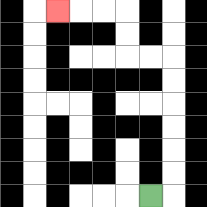{'start': '[6, 8]', 'end': '[2, 0]', 'path_directions': 'R,U,U,U,U,U,U,L,L,U,U,L,L,L', 'path_coordinates': '[[6, 8], [7, 8], [7, 7], [7, 6], [7, 5], [7, 4], [7, 3], [7, 2], [6, 2], [5, 2], [5, 1], [5, 0], [4, 0], [3, 0], [2, 0]]'}